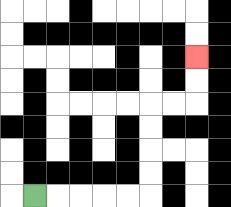{'start': '[1, 8]', 'end': '[8, 2]', 'path_directions': 'R,R,R,R,R,U,U,U,U,R,R,U,U', 'path_coordinates': '[[1, 8], [2, 8], [3, 8], [4, 8], [5, 8], [6, 8], [6, 7], [6, 6], [6, 5], [6, 4], [7, 4], [8, 4], [8, 3], [8, 2]]'}